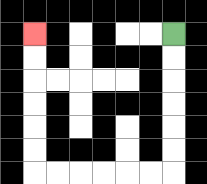{'start': '[7, 1]', 'end': '[1, 1]', 'path_directions': 'D,D,D,D,D,D,L,L,L,L,L,L,U,U,U,U,U,U', 'path_coordinates': '[[7, 1], [7, 2], [7, 3], [7, 4], [7, 5], [7, 6], [7, 7], [6, 7], [5, 7], [4, 7], [3, 7], [2, 7], [1, 7], [1, 6], [1, 5], [1, 4], [1, 3], [1, 2], [1, 1]]'}